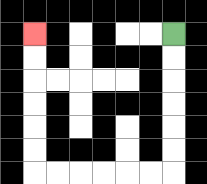{'start': '[7, 1]', 'end': '[1, 1]', 'path_directions': 'D,D,D,D,D,D,L,L,L,L,L,L,U,U,U,U,U,U', 'path_coordinates': '[[7, 1], [7, 2], [7, 3], [7, 4], [7, 5], [7, 6], [7, 7], [6, 7], [5, 7], [4, 7], [3, 7], [2, 7], [1, 7], [1, 6], [1, 5], [1, 4], [1, 3], [1, 2], [1, 1]]'}